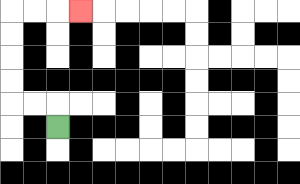{'start': '[2, 5]', 'end': '[3, 0]', 'path_directions': 'U,L,L,U,U,U,U,R,R,R', 'path_coordinates': '[[2, 5], [2, 4], [1, 4], [0, 4], [0, 3], [0, 2], [0, 1], [0, 0], [1, 0], [2, 0], [3, 0]]'}